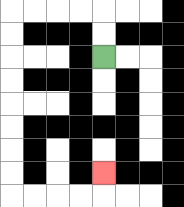{'start': '[4, 2]', 'end': '[4, 7]', 'path_directions': 'U,U,L,L,L,L,D,D,D,D,D,D,D,D,R,R,R,R,U', 'path_coordinates': '[[4, 2], [4, 1], [4, 0], [3, 0], [2, 0], [1, 0], [0, 0], [0, 1], [0, 2], [0, 3], [0, 4], [0, 5], [0, 6], [0, 7], [0, 8], [1, 8], [2, 8], [3, 8], [4, 8], [4, 7]]'}